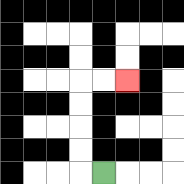{'start': '[4, 7]', 'end': '[5, 3]', 'path_directions': 'L,U,U,U,U,R,R', 'path_coordinates': '[[4, 7], [3, 7], [3, 6], [3, 5], [3, 4], [3, 3], [4, 3], [5, 3]]'}